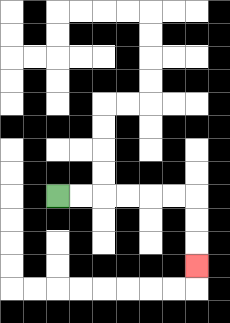{'start': '[2, 8]', 'end': '[8, 11]', 'path_directions': 'R,R,R,R,R,R,D,D,D', 'path_coordinates': '[[2, 8], [3, 8], [4, 8], [5, 8], [6, 8], [7, 8], [8, 8], [8, 9], [8, 10], [8, 11]]'}